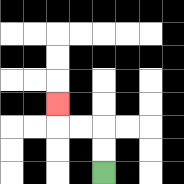{'start': '[4, 7]', 'end': '[2, 4]', 'path_directions': 'U,U,L,L,U', 'path_coordinates': '[[4, 7], [4, 6], [4, 5], [3, 5], [2, 5], [2, 4]]'}